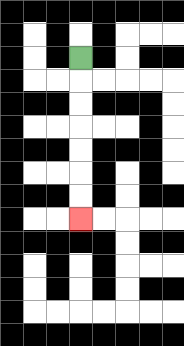{'start': '[3, 2]', 'end': '[3, 9]', 'path_directions': 'D,D,D,D,D,D,D', 'path_coordinates': '[[3, 2], [3, 3], [3, 4], [3, 5], [3, 6], [3, 7], [3, 8], [3, 9]]'}